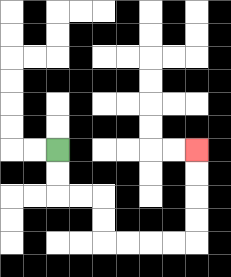{'start': '[2, 6]', 'end': '[8, 6]', 'path_directions': 'D,D,R,R,D,D,R,R,R,R,U,U,U,U', 'path_coordinates': '[[2, 6], [2, 7], [2, 8], [3, 8], [4, 8], [4, 9], [4, 10], [5, 10], [6, 10], [7, 10], [8, 10], [8, 9], [8, 8], [8, 7], [8, 6]]'}